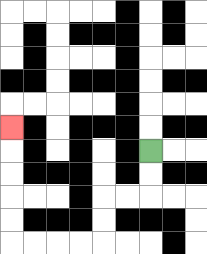{'start': '[6, 6]', 'end': '[0, 5]', 'path_directions': 'D,D,L,L,D,D,L,L,L,L,U,U,U,U,U', 'path_coordinates': '[[6, 6], [6, 7], [6, 8], [5, 8], [4, 8], [4, 9], [4, 10], [3, 10], [2, 10], [1, 10], [0, 10], [0, 9], [0, 8], [0, 7], [0, 6], [0, 5]]'}